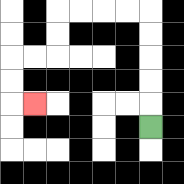{'start': '[6, 5]', 'end': '[1, 4]', 'path_directions': 'U,U,U,U,U,L,L,L,L,D,D,L,L,D,D,R', 'path_coordinates': '[[6, 5], [6, 4], [6, 3], [6, 2], [6, 1], [6, 0], [5, 0], [4, 0], [3, 0], [2, 0], [2, 1], [2, 2], [1, 2], [0, 2], [0, 3], [0, 4], [1, 4]]'}